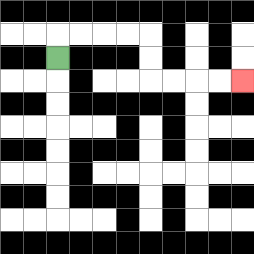{'start': '[2, 2]', 'end': '[10, 3]', 'path_directions': 'U,R,R,R,R,D,D,R,R,R,R', 'path_coordinates': '[[2, 2], [2, 1], [3, 1], [4, 1], [5, 1], [6, 1], [6, 2], [6, 3], [7, 3], [8, 3], [9, 3], [10, 3]]'}